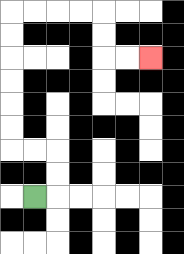{'start': '[1, 8]', 'end': '[6, 2]', 'path_directions': 'R,U,U,L,L,U,U,U,U,U,U,R,R,R,R,D,D,R,R', 'path_coordinates': '[[1, 8], [2, 8], [2, 7], [2, 6], [1, 6], [0, 6], [0, 5], [0, 4], [0, 3], [0, 2], [0, 1], [0, 0], [1, 0], [2, 0], [3, 0], [4, 0], [4, 1], [4, 2], [5, 2], [6, 2]]'}